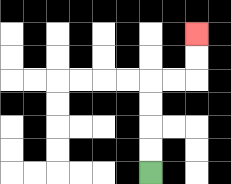{'start': '[6, 7]', 'end': '[8, 1]', 'path_directions': 'U,U,U,U,R,R,U,U', 'path_coordinates': '[[6, 7], [6, 6], [6, 5], [6, 4], [6, 3], [7, 3], [8, 3], [8, 2], [8, 1]]'}